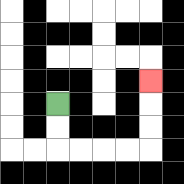{'start': '[2, 4]', 'end': '[6, 3]', 'path_directions': 'D,D,R,R,R,R,U,U,U', 'path_coordinates': '[[2, 4], [2, 5], [2, 6], [3, 6], [4, 6], [5, 6], [6, 6], [6, 5], [6, 4], [6, 3]]'}